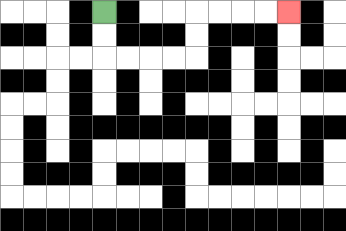{'start': '[4, 0]', 'end': '[12, 0]', 'path_directions': 'D,D,R,R,R,R,U,U,R,R,R,R', 'path_coordinates': '[[4, 0], [4, 1], [4, 2], [5, 2], [6, 2], [7, 2], [8, 2], [8, 1], [8, 0], [9, 0], [10, 0], [11, 0], [12, 0]]'}